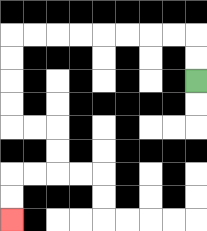{'start': '[8, 3]', 'end': '[0, 9]', 'path_directions': 'U,U,L,L,L,L,L,L,L,L,D,D,D,D,R,R,D,D,L,L,D,D', 'path_coordinates': '[[8, 3], [8, 2], [8, 1], [7, 1], [6, 1], [5, 1], [4, 1], [3, 1], [2, 1], [1, 1], [0, 1], [0, 2], [0, 3], [0, 4], [0, 5], [1, 5], [2, 5], [2, 6], [2, 7], [1, 7], [0, 7], [0, 8], [0, 9]]'}